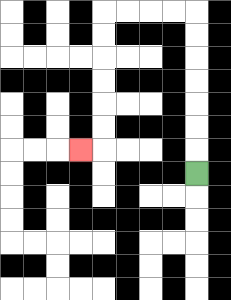{'start': '[8, 7]', 'end': '[3, 6]', 'path_directions': 'U,U,U,U,U,U,U,L,L,L,L,D,D,D,D,D,D,L', 'path_coordinates': '[[8, 7], [8, 6], [8, 5], [8, 4], [8, 3], [8, 2], [8, 1], [8, 0], [7, 0], [6, 0], [5, 0], [4, 0], [4, 1], [4, 2], [4, 3], [4, 4], [4, 5], [4, 6], [3, 6]]'}